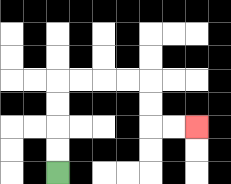{'start': '[2, 7]', 'end': '[8, 5]', 'path_directions': 'U,U,U,U,R,R,R,R,D,D,R,R', 'path_coordinates': '[[2, 7], [2, 6], [2, 5], [2, 4], [2, 3], [3, 3], [4, 3], [5, 3], [6, 3], [6, 4], [6, 5], [7, 5], [8, 5]]'}